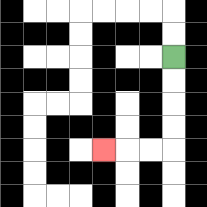{'start': '[7, 2]', 'end': '[4, 6]', 'path_directions': 'D,D,D,D,L,L,L', 'path_coordinates': '[[7, 2], [7, 3], [7, 4], [7, 5], [7, 6], [6, 6], [5, 6], [4, 6]]'}